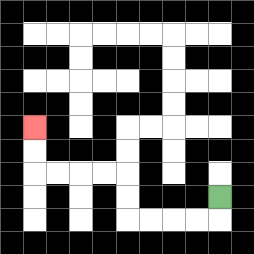{'start': '[9, 8]', 'end': '[1, 5]', 'path_directions': 'D,L,L,L,L,U,U,L,L,L,L,U,U', 'path_coordinates': '[[9, 8], [9, 9], [8, 9], [7, 9], [6, 9], [5, 9], [5, 8], [5, 7], [4, 7], [3, 7], [2, 7], [1, 7], [1, 6], [1, 5]]'}